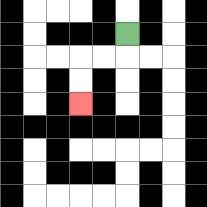{'start': '[5, 1]', 'end': '[3, 4]', 'path_directions': 'D,L,L,D,D', 'path_coordinates': '[[5, 1], [5, 2], [4, 2], [3, 2], [3, 3], [3, 4]]'}